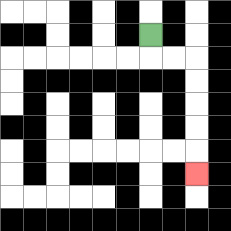{'start': '[6, 1]', 'end': '[8, 7]', 'path_directions': 'D,R,R,D,D,D,D,D', 'path_coordinates': '[[6, 1], [6, 2], [7, 2], [8, 2], [8, 3], [8, 4], [8, 5], [8, 6], [8, 7]]'}